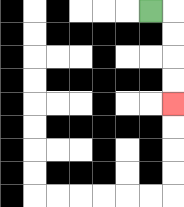{'start': '[6, 0]', 'end': '[7, 4]', 'path_directions': 'R,D,D,D,D', 'path_coordinates': '[[6, 0], [7, 0], [7, 1], [7, 2], [7, 3], [7, 4]]'}